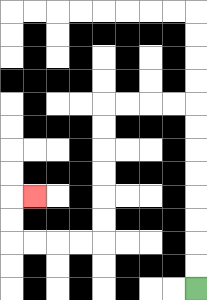{'start': '[8, 12]', 'end': '[1, 8]', 'path_directions': 'U,U,U,U,U,U,U,U,L,L,L,L,D,D,D,D,D,D,L,L,L,L,U,U,R', 'path_coordinates': '[[8, 12], [8, 11], [8, 10], [8, 9], [8, 8], [8, 7], [8, 6], [8, 5], [8, 4], [7, 4], [6, 4], [5, 4], [4, 4], [4, 5], [4, 6], [4, 7], [4, 8], [4, 9], [4, 10], [3, 10], [2, 10], [1, 10], [0, 10], [0, 9], [0, 8], [1, 8]]'}